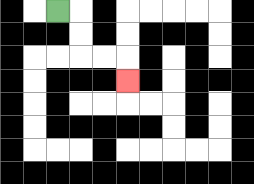{'start': '[2, 0]', 'end': '[5, 3]', 'path_directions': 'R,D,D,R,R,D', 'path_coordinates': '[[2, 0], [3, 0], [3, 1], [3, 2], [4, 2], [5, 2], [5, 3]]'}